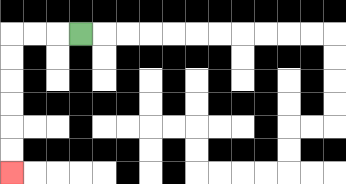{'start': '[3, 1]', 'end': '[0, 7]', 'path_directions': 'L,L,L,D,D,D,D,D,D', 'path_coordinates': '[[3, 1], [2, 1], [1, 1], [0, 1], [0, 2], [0, 3], [0, 4], [0, 5], [0, 6], [0, 7]]'}